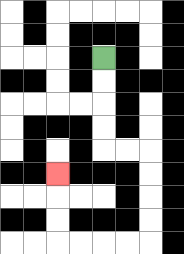{'start': '[4, 2]', 'end': '[2, 7]', 'path_directions': 'D,D,D,D,R,R,D,D,D,D,L,L,L,L,U,U,U', 'path_coordinates': '[[4, 2], [4, 3], [4, 4], [4, 5], [4, 6], [5, 6], [6, 6], [6, 7], [6, 8], [6, 9], [6, 10], [5, 10], [4, 10], [3, 10], [2, 10], [2, 9], [2, 8], [2, 7]]'}